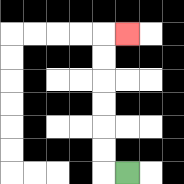{'start': '[5, 7]', 'end': '[5, 1]', 'path_directions': 'L,U,U,U,U,U,U,R', 'path_coordinates': '[[5, 7], [4, 7], [4, 6], [4, 5], [4, 4], [4, 3], [4, 2], [4, 1], [5, 1]]'}